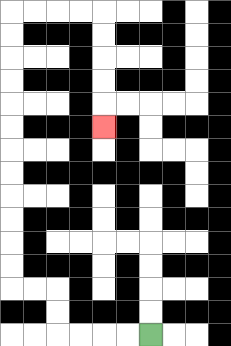{'start': '[6, 14]', 'end': '[4, 5]', 'path_directions': 'L,L,L,L,U,U,L,L,U,U,U,U,U,U,U,U,U,U,U,U,R,R,R,R,D,D,D,D,D', 'path_coordinates': '[[6, 14], [5, 14], [4, 14], [3, 14], [2, 14], [2, 13], [2, 12], [1, 12], [0, 12], [0, 11], [0, 10], [0, 9], [0, 8], [0, 7], [0, 6], [0, 5], [0, 4], [0, 3], [0, 2], [0, 1], [0, 0], [1, 0], [2, 0], [3, 0], [4, 0], [4, 1], [4, 2], [4, 3], [4, 4], [4, 5]]'}